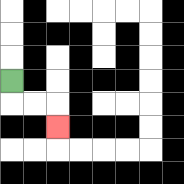{'start': '[0, 3]', 'end': '[2, 5]', 'path_directions': 'D,R,R,D', 'path_coordinates': '[[0, 3], [0, 4], [1, 4], [2, 4], [2, 5]]'}